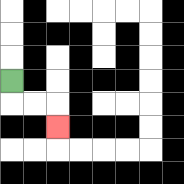{'start': '[0, 3]', 'end': '[2, 5]', 'path_directions': 'D,R,R,D', 'path_coordinates': '[[0, 3], [0, 4], [1, 4], [2, 4], [2, 5]]'}